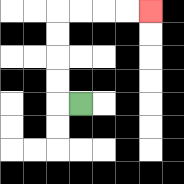{'start': '[3, 4]', 'end': '[6, 0]', 'path_directions': 'L,U,U,U,U,R,R,R,R', 'path_coordinates': '[[3, 4], [2, 4], [2, 3], [2, 2], [2, 1], [2, 0], [3, 0], [4, 0], [5, 0], [6, 0]]'}